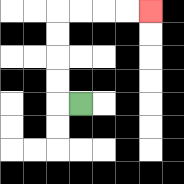{'start': '[3, 4]', 'end': '[6, 0]', 'path_directions': 'L,U,U,U,U,R,R,R,R', 'path_coordinates': '[[3, 4], [2, 4], [2, 3], [2, 2], [2, 1], [2, 0], [3, 0], [4, 0], [5, 0], [6, 0]]'}